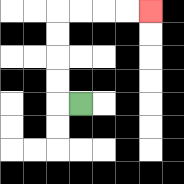{'start': '[3, 4]', 'end': '[6, 0]', 'path_directions': 'L,U,U,U,U,R,R,R,R', 'path_coordinates': '[[3, 4], [2, 4], [2, 3], [2, 2], [2, 1], [2, 0], [3, 0], [4, 0], [5, 0], [6, 0]]'}